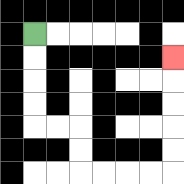{'start': '[1, 1]', 'end': '[7, 2]', 'path_directions': 'D,D,D,D,R,R,D,D,R,R,R,R,U,U,U,U,U', 'path_coordinates': '[[1, 1], [1, 2], [1, 3], [1, 4], [1, 5], [2, 5], [3, 5], [3, 6], [3, 7], [4, 7], [5, 7], [6, 7], [7, 7], [7, 6], [7, 5], [7, 4], [7, 3], [7, 2]]'}